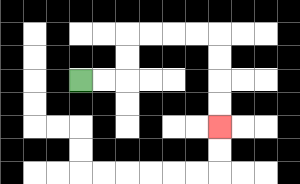{'start': '[3, 3]', 'end': '[9, 5]', 'path_directions': 'R,R,U,U,R,R,R,R,D,D,D,D', 'path_coordinates': '[[3, 3], [4, 3], [5, 3], [5, 2], [5, 1], [6, 1], [7, 1], [8, 1], [9, 1], [9, 2], [9, 3], [9, 4], [9, 5]]'}